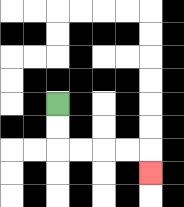{'start': '[2, 4]', 'end': '[6, 7]', 'path_directions': 'D,D,R,R,R,R,D', 'path_coordinates': '[[2, 4], [2, 5], [2, 6], [3, 6], [4, 6], [5, 6], [6, 6], [6, 7]]'}